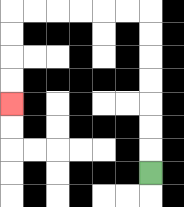{'start': '[6, 7]', 'end': '[0, 4]', 'path_directions': 'U,U,U,U,U,U,U,L,L,L,L,L,L,D,D,D,D', 'path_coordinates': '[[6, 7], [6, 6], [6, 5], [6, 4], [6, 3], [6, 2], [6, 1], [6, 0], [5, 0], [4, 0], [3, 0], [2, 0], [1, 0], [0, 0], [0, 1], [0, 2], [0, 3], [0, 4]]'}